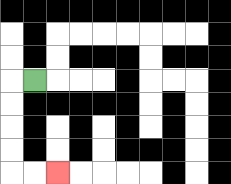{'start': '[1, 3]', 'end': '[2, 7]', 'path_directions': 'L,D,D,D,D,R,R', 'path_coordinates': '[[1, 3], [0, 3], [0, 4], [0, 5], [0, 6], [0, 7], [1, 7], [2, 7]]'}